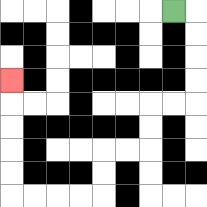{'start': '[7, 0]', 'end': '[0, 3]', 'path_directions': 'R,D,D,D,D,L,L,D,D,L,L,D,D,L,L,L,L,U,U,U,U,U', 'path_coordinates': '[[7, 0], [8, 0], [8, 1], [8, 2], [8, 3], [8, 4], [7, 4], [6, 4], [6, 5], [6, 6], [5, 6], [4, 6], [4, 7], [4, 8], [3, 8], [2, 8], [1, 8], [0, 8], [0, 7], [0, 6], [0, 5], [0, 4], [0, 3]]'}